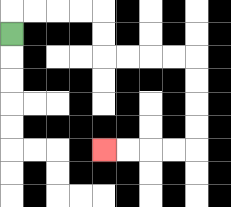{'start': '[0, 1]', 'end': '[4, 6]', 'path_directions': 'U,R,R,R,R,D,D,R,R,R,R,D,D,D,D,L,L,L,L', 'path_coordinates': '[[0, 1], [0, 0], [1, 0], [2, 0], [3, 0], [4, 0], [4, 1], [4, 2], [5, 2], [6, 2], [7, 2], [8, 2], [8, 3], [8, 4], [8, 5], [8, 6], [7, 6], [6, 6], [5, 6], [4, 6]]'}